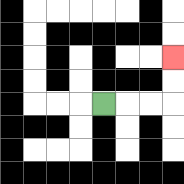{'start': '[4, 4]', 'end': '[7, 2]', 'path_directions': 'R,R,R,U,U', 'path_coordinates': '[[4, 4], [5, 4], [6, 4], [7, 4], [7, 3], [7, 2]]'}